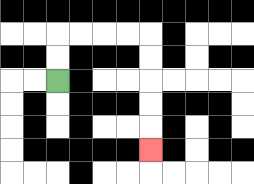{'start': '[2, 3]', 'end': '[6, 6]', 'path_directions': 'U,U,R,R,R,R,D,D,D,D,D', 'path_coordinates': '[[2, 3], [2, 2], [2, 1], [3, 1], [4, 1], [5, 1], [6, 1], [6, 2], [6, 3], [6, 4], [6, 5], [6, 6]]'}